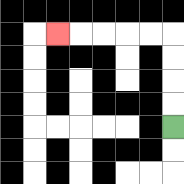{'start': '[7, 5]', 'end': '[2, 1]', 'path_directions': 'U,U,U,U,L,L,L,L,L', 'path_coordinates': '[[7, 5], [7, 4], [7, 3], [7, 2], [7, 1], [6, 1], [5, 1], [4, 1], [3, 1], [2, 1]]'}